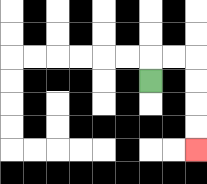{'start': '[6, 3]', 'end': '[8, 6]', 'path_directions': 'U,R,R,D,D,D,D', 'path_coordinates': '[[6, 3], [6, 2], [7, 2], [8, 2], [8, 3], [8, 4], [8, 5], [8, 6]]'}